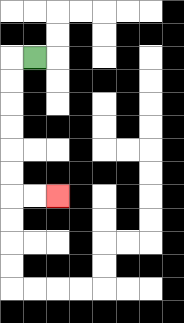{'start': '[1, 2]', 'end': '[2, 8]', 'path_directions': 'L,D,D,D,D,D,D,R,R', 'path_coordinates': '[[1, 2], [0, 2], [0, 3], [0, 4], [0, 5], [0, 6], [0, 7], [0, 8], [1, 8], [2, 8]]'}